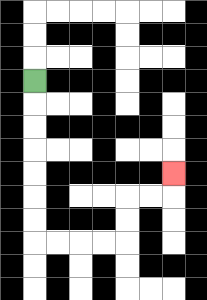{'start': '[1, 3]', 'end': '[7, 7]', 'path_directions': 'D,D,D,D,D,D,D,R,R,R,R,U,U,R,R,U', 'path_coordinates': '[[1, 3], [1, 4], [1, 5], [1, 6], [1, 7], [1, 8], [1, 9], [1, 10], [2, 10], [3, 10], [4, 10], [5, 10], [5, 9], [5, 8], [6, 8], [7, 8], [7, 7]]'}